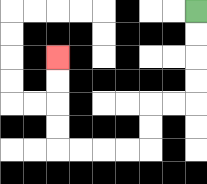{'start': '[8, 0]', 'end': '[2, 2]', 'path_directions': 'D,D,D,D,L,L,D,D,L,L,L,L,U,U,U,U', 'path_coordinates': '[[8, 0], [8, 1], [8, 2], [8, 3], [8, 4], [7, 4], [6, 4], [6, 5], [6, 6], [5, 6], [4, 6], [3, 6], [2, 6], [2, 5], [2, 4], [2, 3], [2, 2]]'}